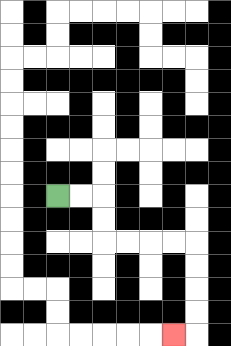{'start': '[2, 8]', 'end': '[7, 14]', 'path_directions': 'R,R,D,D,R,R,R,R,D,D,D,D,L', 'path_coordinates': '[[2, 8], [3, 8], [4, 8], [4, 9], [4, 10], [5, 10], [6, 10], [7, 10], [8, 10], [8, 11], [8, 12], [8, 13], [8, 14], [7, 14]]'}